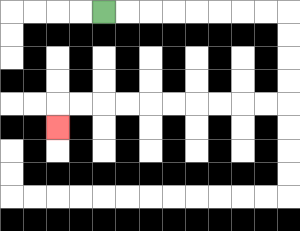{'start': '[4, 0]', 'end': '[2, 5]', 'path_directions': 'R,R,R,R,R,R,R,R,D,D,D,D,L,L,L,L,L,L,L,L,L,L,D', 'path_coordinates': '[[4, 0], [5, 0], [6, 0], [7, 0], [8, 0], [9, 0], [10, 0], [11, 0], [12, 0], [12, 1], [12, 2], [12, 3], [12, 4], [11, 4], [10, 4], [9, 4], [8, 4], [7, 4], [6, 4], [5, 4], [4, 4], [3, 4], [2, 4], [2, 5]]'}